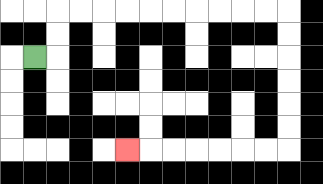{'start': '[1, 2]', 'end': '[5, 6]', 'path_directions': 'R,U,U,R,R,R,R,R,R,R,R,R,R,D,D,D,D,D,D,L,L,L,L,L,L,L', 'path_coordinates': '[[1, 2], [2, 2], [2, 1], [2, 0], [3, 0], [4, 0], [5, 0], [6, 0], [7, 0], [8, 0], [9, 0], [10, 0], [11, 0], [12, 0], [12, 1], [12, 2], [12, 3], [12, 4], [12, 5], [12, 6], [11, 6], [10, 6], [9, 6], [8, 6], [7, 6], [6, 6], [5, 6]]'}